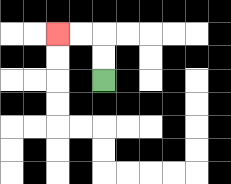{'start': '[4, 3]', 'end': '[2, 1]', 'path_directions': 'U,U,L,L', 'path_coordinates': '[[4, 3], [4, 2], [4, 1], [3, 1], [2, 1]]'}